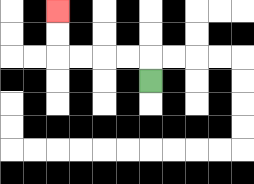{'start': '[6, 3]', 'end': '[2, 0]', 'path_directions': 'U,L,L,L,L,U,U', 'path_coordinates': '[[6, 3], [6, 2], [5, 2], [4, 2], [3, 2], [2, 2], [2, 1], [2, 0]]'}